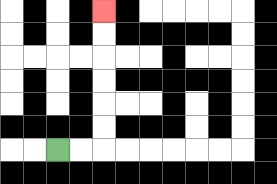{'start': '[2, 6]', 'end': '[4, 0]', 'path_directions': 'R,R,U,U,U,U,U,U', 'path_coordinates': '[[2, 6], [3, 6], [4, 6], [4, 5], [4, 4], [4, 3], [4, 2], [4, 1], [4, 0]]'}